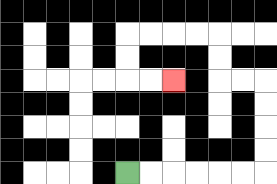{'start': '[5, 7]', 'end': '[7, 3]', 'path_directions': 'R,R,R,R,R,R,U,U,U,U,L,L,U,U,L,L,L,L,D,D,R,R', 'path_coordinates': '[[5, 7], [6, 7], [7, 7], [8, 7], [9, 7], [10, 7], [11, 7], [11, 6], [11, 5], [11, 4], [11, 3], [10, 3], [9, 3], [9, 2], [9, 1], [8, 1], [7, 1], [6, 1], [5, 1], [5, 2], [5, 3], [6, 3], [7, 3]]'}